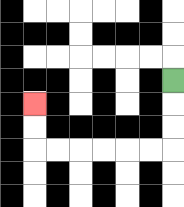{'start': '[7, 3]', 'end': '[1, 4]', 'path_directions': 'D,D,D,L,L,L,L,L,L,U,U', 'path_coordinates': '[[7, 3], [7, 4], [7, 5], [7, 6], [6, 6], [5, 6], [4, 6], [3, 6], [2, 6], [1, 6], [1, 5], [1, 4]]'}